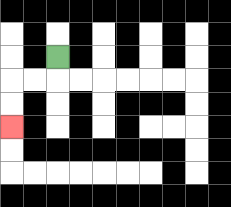{'start': '[2, 2]', 'end': '[0, 5]', 'path_directions': 'D,L,L,D,D', 'path_coordinates': '[[2, 2], [2, 3], [1, 3], [0, 3], [0, 4], [0, 5]]'}